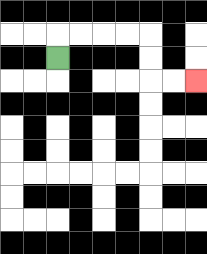{'start': '[2, 2]', 'end': '[8, 3]', 'path_directions': 'U,R,R,R,R,D,D,R,R', 'path_coordinates': '[[2, 2], [2, 1], [3, 1], [4, 1], [5, 1], [6, 1], [6, 2], [6, 3], [7, 3], [8, 3]]'}